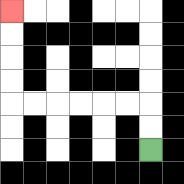{'start': '[6, 6]', 'end': '[0, 0]', 'path_directions': 'U,U,L,L,L,L,L,L,U,U,U,U', 'path_coordinates': '[[6, 6], [6, 5], [6, 4], [5, 4], [4, 4], [3, 4], [2, 4], [1, 4], [0, 4], [0, 3], [0, 2], [0, 1], [0, 0]]'}